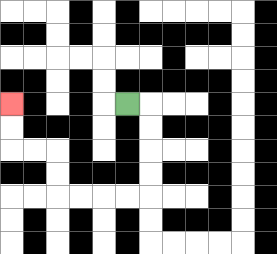{'start': '[5, 4]', 'end': '[0, 4]', 'path_directions': 'R,D,D,D,D,L,L,L,L,U,U,L,L,U,U', 'path_coordinates': '[[5, 4], [6, 4], [6, 5], [6, 6], [6, 7], [6, 8], [5, 8], [4, 8], [3, 8], [2, 8], [2, 7], [2, 6], [1, 6], [0, 6], [0, 5], [0, 4]]'}